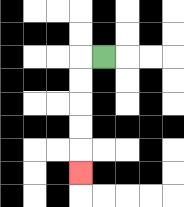{'start': '[4, 2]', 'end': '[3, 7]', 'path_directions': 'L,D,D,D,D,D', 'path_coordinates': '[[4, 2], [3, 2], [3, 3], [3, 4], [3, 5], [3, 6], [3, 7]]'}